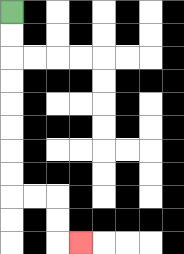{'start': '[0, 0]', 'end': '[3, 10]', 'path_directions': 'D,D,D,D,D,D,D,D,R,R,D,D,R', 'path_coordinates': '[[0, 0], [0, 1], [0, 2], [0, 3], [0, 4], [0, 5], [0, 6], [0, 7], [0, 8], [1, 8], [2, 8], [2, 9], [2, 10], [3, 10]]'}